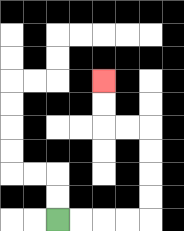{'start': '[2, 9]', 'end': '[4, 3]', 'path_directions': 'R,R,R,R,U,U,U,U,L,L,U,U', 'path_coordinates': '[[2, 9], [3, 9], [4, 9], [5, 9], [6, 9], [6, 8], [6, 7], [6, 6], [6, 5], [5, 5], [4, 5], [4, 4], [4, 3]]'}